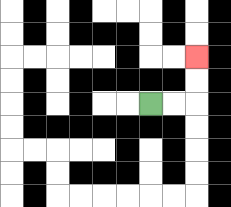{'start': '[6, 4]', 'end': '[8, 2]', 'path_directions': 'R,R,U,U', 'path_coordinates': '[[6, 4], [7, 4], [8, 4], [8, 3], [8, 2]]'}